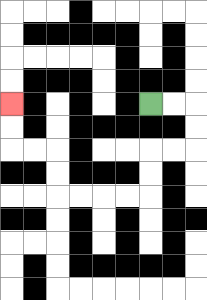{'start': '[6, 4]', 'end': '[0, 4]', 'path_directions': 'R,R,D,D,L,L,D,D,L,L,L,L,U,U,L,L,U,U', 'path_coordinates': '[[6, 4], [7, 4], [8, 4], [8, 5], [8, 6], [7, 6], [6, 6], [6, 7], [6, 8], [5, 8], [4, 8], [3, 8], [2, 8], [2, 7], [2, 6], [1, 6], [0, 6], [0, 5], [0, 4]]'}